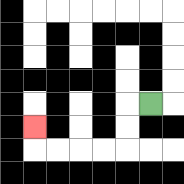{'start': '[6, 4]', 'end': '[1, 5]', 'path_directions': 'L,D,D,L,L,L,L,U', 'path_coordinates': '[[6, 4], [5, 4], [5, 5], [5, 6], [4, 6], [3, 6], [2, 6], [1, 6], [1, 5]]'}